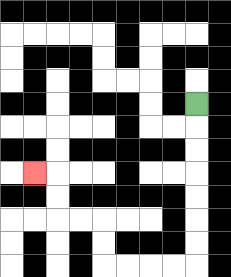{'start': '[8, 4]', 'end': '[1, 7]', 'path_directions': 'D,D,D,D,D,D,D,L,L,L,L,U,U,L,L,U,U,L', 'path_coordinates': '[[8, 4], [8, 5], [8, 6], [8, 7], [8, 8], [8, 9], [8, 10], [8, 11], [7, 11], [6, 11], [5, 11], [4, 11], [4, 10], [4, 9], [3, 9], [2, 9], [2, 8], [2, 7], [1, 7]]'}